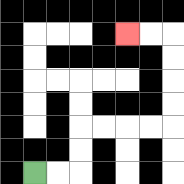{'start': '[1, 7]', 'end': '[5, 1]', 'path_directions': 'R,R,U,U,R,R,R,R,U,U,U,U,L,L', 'path_coordinates': '[[1, 7], [2, 7], [3, 7], [3, 6], [3, 5], [4, 5], [5, 5], [6, 5], [7, 5], [7, 4], [7, 3], [7, 2], [7, 1], [6, 1], [5, 1]]'}